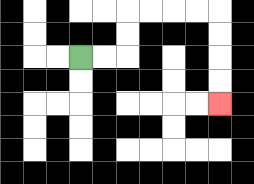{'start': '[3, 2]', 'end': '[9, 4]', 'path_directions': 'R,R,U,U,R,R,R,R,D,D,D,D', 'path_coordinates': '[[3, 2], [4, 2], [5, 2], [5, 1], [5, 0], [6, 0], [7, 0], [8, 0], [9, 0], [9, 1], [9, 2], [9, 3], [9, 4]]'}